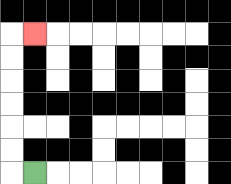{'start': '[1, 7]', 'end': '[1, 1]', 'path_directions': 'L,U,U,U,U,U,U,R', 'path_coordinates': '[[1, 7], [0, 7], [0, 6], [0, 5], [0, 4], [0, 3], [0, 2], [0, 1], [1, 1]]'}